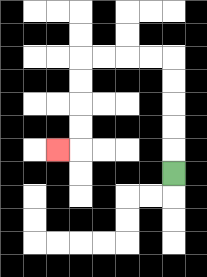{'start': '[7, 7]', 'end': '[2, 6]', 'path_directions': 'U,U,U,U,U,L,L,L,L,D,D,D,D,L', 'path_coordinates': '[[7, 7], [7, 6], [7, 5], [7, 4], [7, 3], [7, 2], [6, 2], [5, 2], [4, 2], [3, 2], [3, 3], [3, 4], [3, 5], [3, 6], [2, 6]]'}